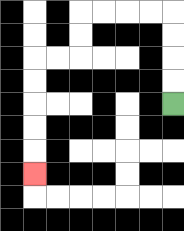{'start': '[7, 4]', 'end': '[1, 7]', 'path_directions': 'U,U,U,U,L,L,L,L,D,D,L,L,D,D,D,D,D', 'path_coordinates': '[[7, 4], [7, 3], [7, 2], [7, 1], [7, 0], [6, 0], [5, 0], [4, 0], [3, 0], [3, 1], [3, 2], [2, 2], [1, 2], [1, 3], [1, 4], [1, 5], [1, 6], [1, 7]]'}